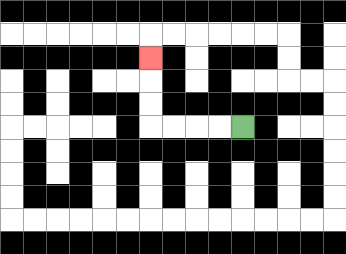{'start': '[10, 5]', 'end': '[6, 2]', 'path_directions': 'L,L,L,L,U,U,U', 'path_coordinates': '[[10, 5], [9, 5], [8, 5], [7, 5], [6, 5], [6, 4], [6, 3], [6, 2]]'}